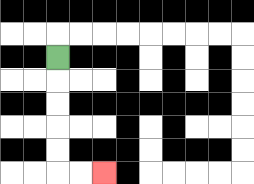{'start': '[2, 2]', 'end': '[4, 7]', 'path_directions': 'D,D,D,D,D,R,R', 'path_coordinates': '[[2, 2], [2, 3], [2, 4], [2, 5], [2, 6], [2, 7], [3, 7], [4, 7]]'}